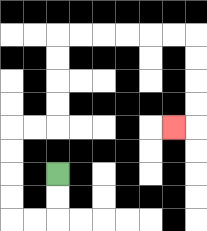{'start': '[2, 7]', 'end': '[7, 5]', 'path_directions': 'D,D,L,L,U,U,U,U,R,R,U,U,U,U,R,R,R,R,R,R,D,D,D,D,L', 'path_coordinates': '[[2, 7], [2, 8], [2, 9], [1, 9], [0, 9], [0, 8], [0, 7], [0, 6], [0, 5], [1, 5], [2, 5], [2, 4], [2, 3], [2, 2], [2, 1], [3, 1], [4, 1], [5, 1], [6, 1], [7, 1], [8, 1], [8, 2], [8, 3], [8, 4], [8, 5], [7, 5]]'}